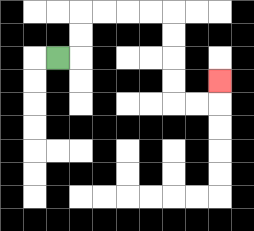{'start': '[2, 2]', 'end': '[9, 3]', 'path_directions': 'R,U,U,R,R,R,R,D,D,D,D,R,R,U', 'path_coordinates': '[[2, 2], [3, 2], [3, 1], [3, 0], [4, 0], [5, 0], [6, 0], [7, 0], [7, 1], [7, 2], [7, 3], [7, 4], [8, 4], [9, 4], [9, 3]]'}